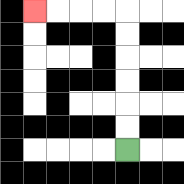{'start': '[5, 6]', 'end': '[1, 0]', 'path_directions': 'U,U,U,U,U,U,L,L,L,L', 'path_coordinates': '[[5, 6], [5, 5], [5, 4], [5, 3], [5, 2], [5, 1], [5, 0], [4, 0], [3, 0], [2, 0], [1, 0]]'}